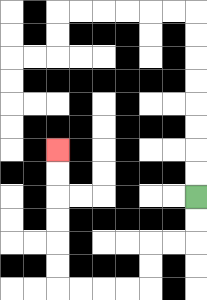{'start': '[8, 8]', 'end': '[2, 6]', 'path_directions': 'D,D,L,L,D,D,L,L,L,L,U,U,U,U,U,U', 'path_coordinates': '[[8, 8], [8, 9], [8, 10], [7, 10], [6, 10], [6, 11], [6, 12], [5, 12], [4, 12], [3, 12], [2, 12], [2, 11], [2, 10], [2, 9], [2, 8], [2, 7], [2, 6]]'}